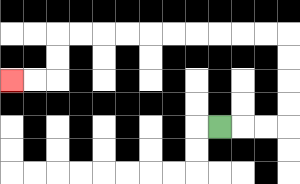{'start': '[9, 5]', 'end': '[0, 3]', 'path_directions': 'R,R,R,U,U,U,U,L,L,L,L,L,L,L,L,L,L,D,D,L,L', 'path_coordinates': '[[9, 5], [10, 5], [11, 5], [12, 5], [12, 4], [12, 3], [12, 2], [12, 1], [11, 1], [10, 1], [9, 1], [8, 1], [7, 1], [6, 1], [5, 1], [4, 1], [3, 1], [2, 1], [2, 2], [2, 3], [1, 3], [0, 3]]'}